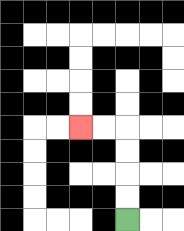{'start': '[5, 9]', 'end': '[3, 5]', 'path_directions': 'U,U,U,U,L,L', 'path_coordinates': '[[5, 9], [5, 8], [5, 7], [5, 6], [5, 5], [4, 5], [3, 5]]'}